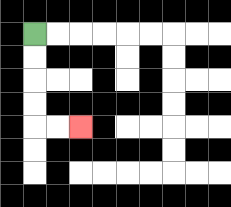{'start': '[1, 1]', 'end': '[3, 5]', 'path_directions': 'D,D,D,D,R,R', 'path_coordinates': '[[1, 1], [1, 2], [1, 3], [1, 4], [1, 5], [2, 5], [3, 5]]'}